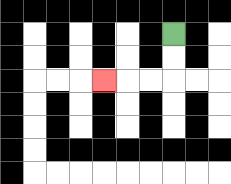{'start': '[7, 1]', 'end': '[4, 3]', 'path_directions': 'D,D,L,L,L', 'path_coordinates': '[[7, 1], [7, 2], [7, 3], [6, 3], [5, 3], [4, 3]]'}